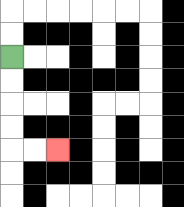{'start': '[0, 2]', 'end': '[2, 6]', 'path_directions': 'D,D,D,D,R,R', 'path_coordinates': '[[0, 2], [0, 3], [0, 4], [0, 5], [0, 6], [1, 6], [2, 6]]'}